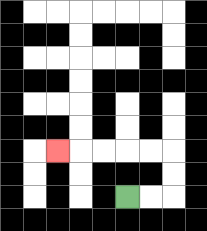{'start': '[5, 8]', 'end': '[2, 6]', 'path_directions': 'R,R,U,U,L,L,L,L,L', 'path_coordinates': '[[5, 8], [6, 8], [7, 8], [7, 7], [7, 6], [6, 6], [5, 6], [4, 6], [3, 6], [2, 6]]'}